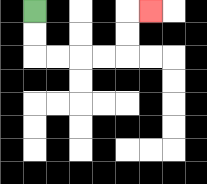{'start': '[1, 0]', 'end': '[6, 0]', 'path_directions': 'D,D,R,R,R,R,U,U,R', 'path_coordinates': '[[1, 0], [1, 1], [1, 2], [2, 2], [3, 2], [4, 2], [5, 2], [5, 1], [5, 0], [6, 0]]'}